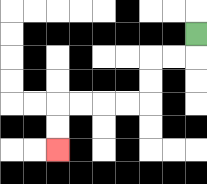{'start': '[8, 1]', 'end': '[2, 6]', 'path_directions': 'D,L,L,D,D,L,L,L,L,D,D', 'path_coordinates': '[[8, 1], [8, 2], [7, 2], [6, 2], [6, 3], [6, 4], [5, 4], [4, 4], [3, 4], [2, 4], [2, 5], [2, 6]]'}